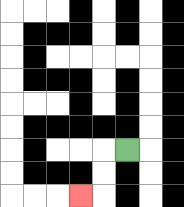{'start': '[5, 6]', 'end': '[3, 8]', 'path_directions': 'L,D,D,L', 'path_coordinates': '[[5, 6], [4, 6], [4, 7], [4, 8], [3, 8]]'}